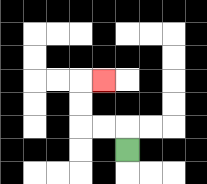{'start': '[5, 6]', 'end': '[4, 3]', 'path_directions': 'U,L,L,U,U,R', 'path_coordinates': '[[5, 6], [5, 5], [4, 5], [3, 5], [3, 4], [3, 3], [4, 3]]'}